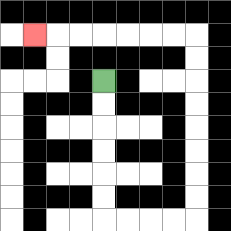{'start': '[4, 3]', 'end': '[1, 1]', 'path_directions': 'D,D,D,D,D,D,R,R,R,R,U,U,U,U,U,U,U,U,L,L,L,L,L,L,L', 'path_coordinates': '[[4, 3], [4, 4], [4, 5], [4, 6], [4, 7], [4, 8], [4, 9], [5, 9], [6, 9], [7, 9], [8, 9], [8, 8], [8, 7], [8, 6], [8, 5], [8, 4], [8, 3], [8, 2], [8, 1], [7, 1], [6, 1], [5, 1], [4, 1], [3, 1], [2, 1], [1, 1]]'}